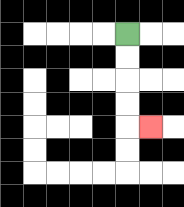{'start': '[5, 1]', 'end': '[6, 5]', 'path_directions': 'D,D,D,D,R', 'path_coordinates': '[[5, 1], [5, 2], [5, 3], [5, 4], [5, 5], [6, 5]]'}